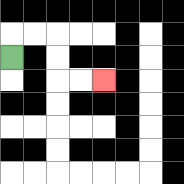{'start': '[0, 2]', 'end': '[4, 3]', 'path_directions': 'U,R,R,D,D,R,R', 'path_coordinates': '[[0, 2], [0, 1], [1, 1], [2, 1], [2, 2], [2, 3], [3, 3], [4, 3]]'}